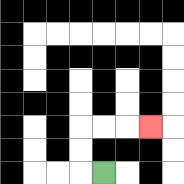{'start': '[4, 7]', 'end': '[6, 5]', 'path_directions': 'L,U,U,R,R,R', 'path_coordinates': '[[4, 7], [3, 7], [3, 6], [3, 5], [4, 5], [5, 5], [6, 5]]'}